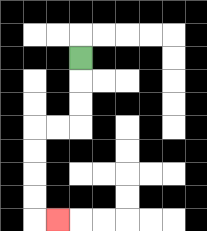{'start': '[3, 2]', 'end': '[2, 9]', 'path_directions': 'D,D,D,L,L,D,D,D,D,R', 'path_coordinates': '[[3, 2], [3, 3], [3, 4], [3, 5], [2, 5], [1, 5], [1, 6], [1, 7], [1, 8], [1, 9], [2, 9]]'}